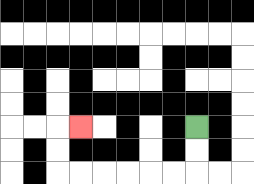{'start': '[8, 5]', 'end': '[3, 5]', 'path_directions': 'D,D,L,L,L,L,L,L,U,U,R', 'path_coordinates': '[[8, 5], [8, 6], [8, 7], [7, 7], [6, 7], [5, 7], [4, 7], [3, 7], [2, 7], [2, 6], [2, 5], [3, 5]]'}